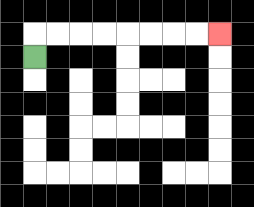{'start': '[1, 2]', 'end': '[9, 1]', 'path_directions': 'U,R,R,R,R,R,R,R,R', 'path_coordinates': '[[1, 2], [1, 1], [2, 1], [3, 1], [4, 1], [5, 1], [6, 1], [7, 1], [8, 1], [9, 1]]'}